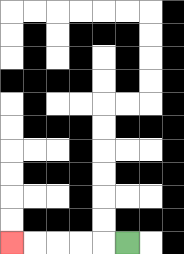{'start': '[5, 10]', 'end': '[0, 10]', 'path_directions': 'L,L,L,L,L', 'path_coordinates': '[[5, 10], [4, 10], [3, 10], [2, 10], [1, 10], [0, 10]]'}